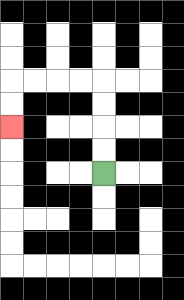{'start': '[4, 7]', 'end': '[0, 5]', 'path_directions': 'U,U,U,U,L,L,L,L,D,D', 'path_coordinates': '[[4, 7], [4, 6], [4, 5], [4, 4], [4, 3], [3, 3], [2, 3], [1, 3], [0, 3], [0, 4], [0, 5]]'}